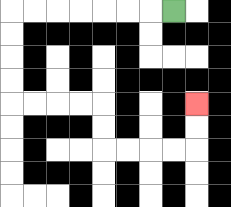{'start': '[7, 0]', 'end': '[8, 4]', 'path_directions': 'L,L,L,L,L,L,L,D,D,D,D,R,R,R,R,D,D,R,R,R,R,U,U', 'path_coordinates': '[[7, 0], [6, 0], [5, 0], [4, 0], [3, 0], [2, 0], [1, 0], [0, 0], [0, 1], [0, 2], [0, 3], [0, 4], [1, 4], [2, 4], [3, 4], [4, 4], [4, 5], [4, 6], [5, 6], [6, 6], [7, 6], [8, 6], [8, 5], [8, 4]]'}